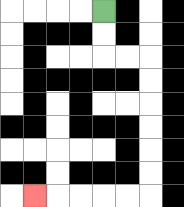{'start': '[4, 0]', 'end': '[1, 8]', 'path_directions': 'D,D,R,R,D,D,D,D,D,D,L,L,L,L,L', 'path_coordinates': '[[4, 0], [4, 1], [4, 2], [5, 2], [6, 2], [6, 3], [6, 4], [6, 5], [6, 6], [6, 7], [6, 8], [5, 8], [4, 8], [3, 8], [2, 8], [1, 8]]'}